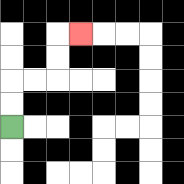{'start': '[0, 5]', 'end': '[3, 1]', 'path_directions': 'U,U,R,R,U,U,R', 'path_coordinates': '[[0, 5], [0, 4], [0, 3], [1, 3], [2, 3], [2, 2], [2, 1], [3, 1]]'}